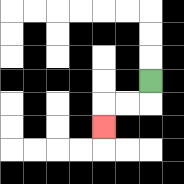{'start': '[6, 3]', 'end': '[4, 5]', 'path_directions': 'D,L,L,D', 'path_coordinates': '[[6, 3], [6, 4], [5, 4], [4, 4], [4, 5]]'}